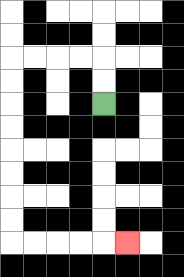{'start': '[4, 4]', 'end': '[5, 10]', 'path_directions': 'U,U,L,L,L,L,D,D,D,D,D,D,D,D,R,R,R,R,R', 'path_coordinates': '[[4, 4], [4, 3], [4, 2], [3, 2], [2, 2], [1, 2], [0, 2], [0, 3], [0, 4], [0, 5], [0, 6], [0, 7], [0, 8], [0, 9], [0, 10], [1, 10], [2, 10], [3, 10], [4, 10], [5, 10]]'}